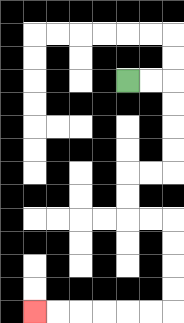{'start': '[5, 3]', 'end': '[1, 13]', 'path_directions': 'R,R,D,D,D,D,L,L,D,D,R,R,D,D,D,D,L,L,L,L,L,L', 'path_coordinates': '[[5, 3], [6, 3], [7, 3], [7, 4], [7, 5], [7, 6], [7, 7], [6, 7], [5, 7], [5, 8], [5, 9], [6, 9], [7, 9], [7, 10], [7, 11], [7, 12], [7, 13], [6, 13], [5, 13], [4, 13], [3, 13], [2, 13], [1, 13]]'}